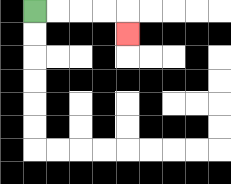{'start': '[1, 0]', 'end': '[5, 1]', 'path_directions': 'R,R,R,R,D', 'path_coordinates': '[[1, 0], [2, 0], [3, 0], [4, 0], [5, 0], [5, 1]]'}